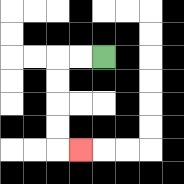{'start': '[4, 2]', 'end': '[3, 6]', 'path_directions': 'L,L,D,D,D,D,R', 'path_coordinates': '[[4, 2], [3, 2], [2, 2], [2, 3], [2, 4], [2, 5], [2, 6], [3, 6]]'}